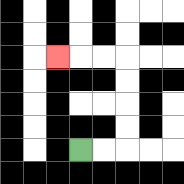{'start': '[3, 6]', 'end': '[2, 2]', 'path_directions': 'R,R,U,U,U,U,L,L,L', 'path_coordinates': '[[3, 6], [4, 6], [5, 6], [5, 5], [5, 4], [5, 3], [5, 2], [4, 2], [3, 2], [2, 2]]'}